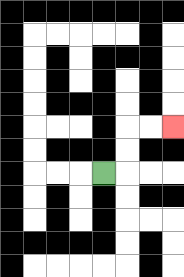{'start': '[4, 7]', 'end': '[7, 5]', 'path_directions': 'R,U,U,R,R', 'path_coordinates': '[[4, 7], [5, 7], [5, 6], [5, 5], [6, 5], [7, 5]]'}